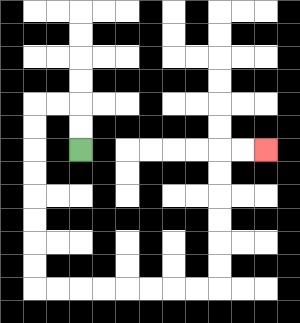{'start': '[3, 6]', 'end': '[11, 6]', 'path_directions': 'U,U,L,L,D,D,D,D,D,D,D,D,R,R,R,R,R,R,R,R,U,U,U,U,U,U,R,R', 'path_coordinates': '[[3, 6], [3, 5], [3, 4], [2, 4], [1, 4], [1, 5], [1, 6], [1, 7], [1, 8], [1, 9], [1, 10], [1, 11], [1, 12], [2, 12], [3, 12], [4, 12], [5, 12], [6, 12], [7, 12], [8, 12], [9, 12], [9, 11], [9, 10], [9, 9], [9, 8], [9, 7], [9, 6], [10, 6], [11, 6]]'}